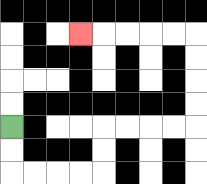{'start': '[0, 5]', 'end': '[3, 1]', 'path_directions': 'D,D,R,R,R,R,U,U,R,R,R,R,U,U,U,U,L,L,L,L,L', 'path_coordinates': '[[0, 5], [0, 6], [0, 7], [1, 7], [2, 7], [3, 7], [4, 7], [4, 6], [4, 5], [5, 5], [6, 5], [7, 5], [8, 5], [8, 4], [8, 3], [8, 2], [8, 1], [7, 1], [6, 1], [5, 1], [4, 1], [3, 1]]'}